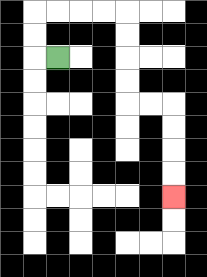{'start': '[2, 2]', 'end': '[7, 8]', 'path_directions': 'L,U,U,R,R,R,R,D,D,D,D,R,R,D,D,D,D', 'path_coordinates': '[[2, 2], [1, 2], [1, 1], [1, 0], [2, 0], [3, 0], [4, 0], [5, 0], [5, 1], [5, 2], [5, 3], [5, 4], [6, 4], [7, 4], [7, 5], [7, 6], [7, 7], [7, 8]]'}